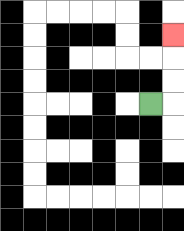{'start': '[6, 4]', 'end': '[7, 1]', 'path_directions': 'R,U,U,U', 'path_coordinates': '[[6, 4], [7, 4], [7, 3], [7, 2], [7, 1]]'}